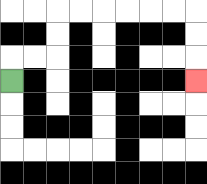{'start': '[0, 3]', 'end': '[8, 3]', 'path_directions': 'U,R,R,U,U,R,R,R,R,R,R,D,D,D', 'path_coordinates': '[[0, 3], [0, 2], [1, 2], [2, 2], [2, 1], [2, 0], [3, 0], [4, 0], [5, 0], [6, 0], [7, 0], [8, 0], [8, 1], [8, 2], [8, 3]]'}